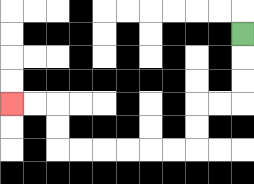{'start': '[10, 1]', 'end': '[0, 4]', 'path_directions': 'D,D,D,L,L,D,D,L,L,L,L,L,L,U,U,L,L', 'path_coordinates': '[[10, 1], [10, 2], [10, 3], [10, 4], [9, 4], [8, 4], [8, 5], [8, 6], [7, 6], [6, 6], [5, 6], [4, 6], [3, 6], [2, 6], [2, 5], [2, 4], [1, 4], [0, 4]]'}